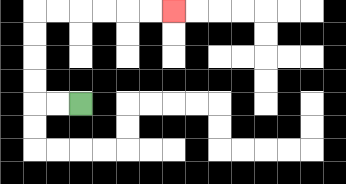{'start': '[3, 4]', 'end': '[7, 0]', 'path_directions': 'L,L,U,U,U,U,R,R,R,R,R,R', 'path_coordinates': '[[3, 4], [2, 4], [1, 4], [1, 3], [1, 2], [1, 1], [1, 0], [2, 0], [3, 0], [4, 0], [5, 0], [6, 0], [7, 0]]'}